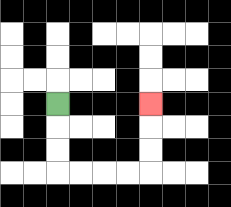{'start': '[2, 4]', 'end': '[6, 4]', 'path_directions': 'D,D,D,R,R,R,R,U,U,U', 'path_coordinates': '[[2, 4], [2, 5], [2, 6], [2, 7], [3, 7], [4, 7], [5, 7], [6, 7], [6, 6], [6, 5], [6, 4]]'}